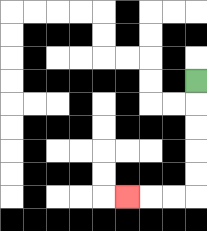{'start': '[8, 3]', 'end': '[5, 8]', 'path_directions': 'D,D,D,D,D,L,L,L', 'path_coordinates': '[[8, 3], [8, 4], [8, 5], [8, 6], [8, 7], [8, 8], [7, 8], [6, 8], [5, 8]]'}